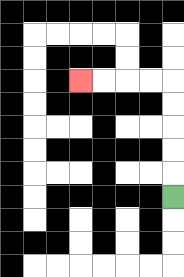{'start': '[7, 8]', 'end': '[3, 3]', 'path_directions': 'U,U,U,U,U,L,L,L,L', 'path_coordinates': '[[7, 8], [7, 7], [7, 6], [7, 5], [7, 4], [7, 3], [6, 3], [5, 3], [4, 3], [3, 3]]'}